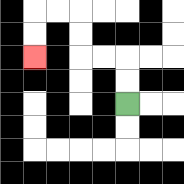{'start': '[5, 4]', 'end': '[1, 2]', 'path_directions': 'U,U,L,L,U,U,L,L,D,D', 'path_coordinates': '[[5, 4], [5, 3], [5, 2], [4, 2], [3, 2], [3, 1], [3, 0], [2, 0], [1, 0], [1, 1], [1, 2]]'}